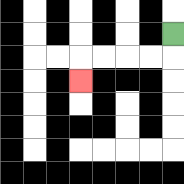{'start': '[7, 1]', 'end': '[3, 3]', 'path_directions': 'D,L,L,L,L,D', 'path_coordinates': '[[7, 1], [7, 2], [6, 2], [5, 2], [4, 2], [3, 2], [3, 3]]'}